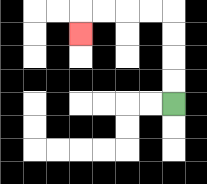{'start': '[7, 4]', 'end': '[3, 1]', 'path_directions': 'U,U,U,U,L,L,L,L,D', 'path_coordinates': '[[7, 4], [7, 3], [7, 2], [7, 1], [7, 0], [6, 0], [5, 0], [4, 0], [3, 0], [3, 1]]'}